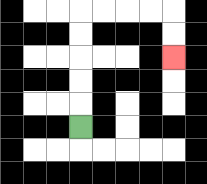{'start': '[3, 5]', 'end': '[7, 2]', 'path_directions': 'U,U,U,U,U,R,R,R,R,D,D', 'path_coordinates': '[[3, 5], [3, 4], [3, 3], [3, 2], [3, 1], [3, 0], [4, 0], [5, 0], [6, 0], [7, 0], [7, 1], [7, 2]]'}